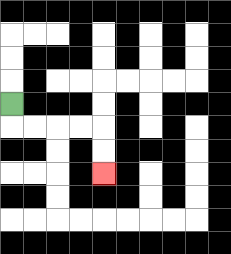{'start': '[0, 4]', 'end': '[4, 7]', 'path_directions': 'D,R,R,R,R,D,D', 'path_coordinates': '[[0, 4], [0, 5], [1, 5], [2, 5], [3, 5], [4, 5], [4, 6], [4, 7]]'}